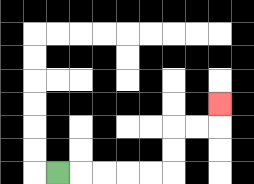{'start': '[2, 7]', 'end': '[9, 4]', 'path_directions': 'R,R,R,R,R,U,U,R,R,U', 'path_coordinates': '[[2, 7], [3, 7], [4, 7], [5, 7], [6, 7], [7, 7], [7, 6], [7, 5], [8, 5], [9, 5], [9, 4]]'}